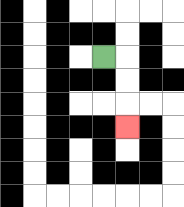{'start': '[4, 2]', 'end': '[5, 5]', 'path_directions': 'R,D,D,D', 'path_coordinates': '[[4, 2], [5, 2], [5, 3], [5, 4], [5, 5]]'}